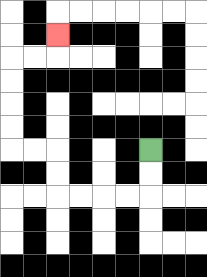{'start': '[6, 6]', 'end': '[2, 1]', 'path_directions': 'D,D,L,L,L,L,U,U,L,L,U,U,U,U,R,R,U', 'path_coordinates': '[[6, 6], [6, 7], [6, 8], [5, 8], [4, 8], [3, 8], [2, 8], [2, 7], [2, 6], [1, 6], [0, 6], [0, 5], [0, 4], [0, 3], [0, 2], [1, 2], [2, 2], [2, 1]]'}